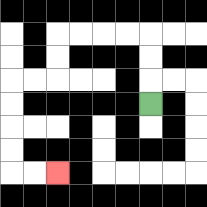{'start': '[6, 4]', 'end': '[2, 7]', 'path_directions': 'U,U,U,L,L,L,L,D,D,L,L,D,D,D,D,R,R', 'path_coordinates': '[[6, 4], [6, 3], [6, 2], [6, 1], [5, 1], [4, 1], [3, 1], [2, 1], [2, 2], [2, 3], [1, 3], [0, 3], [0, 4], [0, 5], [0, 6], [0, 7], [1, 7], [2, 7]]'}